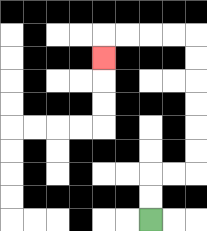{'start': '[6, 9]', 'end': '[4, 2]', 'path_directions': 'U,U,R,R,U,U,U,U,U,U,L,L,L,L,D', 'path_coordinates': '[[6, 9], [6, 8], [6, 7], [7, 7], [8, 7], [8, 6], [8, 5], [8, 4], [8, 3], [8, 2], [8, 1], [7, 1], [6, 1], [5, 1], [4, 1], [4, 2]]'}